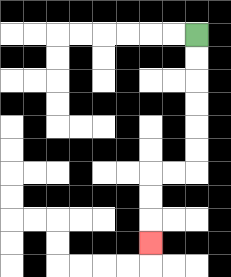{'start': '[8, 1]', 'end': '[6, 10]', 'path_directions': 'D,D,D,D,D,D,L,L,D,D,D', 'path_coordinates': '[[8, 1], [8, 2], [8, 3], [8, 4], [8, 5], [8, 6], [8, 7], [7, 7], [6, 7], [6, 8], [6, 9], [6, 10]]'}